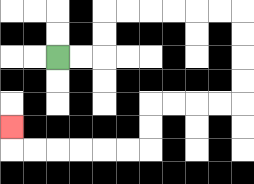{'start': '[2, 2]', 'end': '[0, 5]', 'path_directions': 'R,R,U,U,R,R,R,R,R,R,D,D,D,D,L,L,L,L,D,D,L,L,L,L,L,L,U', 'path_coordinates': '[[2, 2], [3, 2], [4, 2], [4, 1], [4, 0], [5, 0], [6, 0], [7, 0], [8, 0], [9, 0], [10, 0], [10, 1], [10, 2], [10, 3], [10, 4], [9, 4], [8, 4], [7, 4], [6, 4], [6, 5], [6, 6], [5, 6], [4, 6], [3, 6], [2, 6], [1, 6], [0, 6], [0, 5]]'}